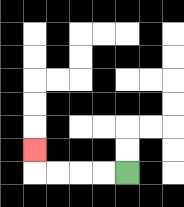{'start': '[5, 7]', 'end': '[1, 6]', 'path_directions': 'L,L,L,L,U', 'path_coordinates': '[[5, 7], [4, 7], [3, 7], [2, 7], [1, 7], [1, 6]]'}